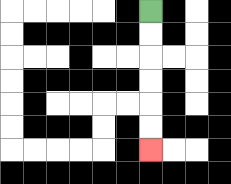{'start': '[6, 0]', 'end': '[6, 6]', 'path_directions': 'D,D,D,D,D,D', 'path_coordinates': '[[6, 0], [6, 1], [6, 2], [6, 3], [6, 4], [6, 5], [6, 6]]'}